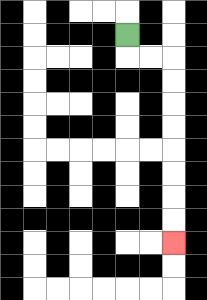{'start': '[5, 1]', 'end': '[7, 10]', 'path_directions': 'D,R,R,D,D,D,D,D,D,D,D', 'path_coordinates': '[[5, 1], [5, 2], [6, 2], [7, 2], [7, 3], [7, 4], [7, 5], [7, 6], [7, 7], [7, 8], [7, 9], [7, 10]]'}